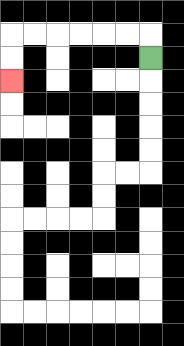{'start': '[6, 2]', 'end': '[0, 3]', 'path_directions': 'U,L,L,L,L,L,L,D,D', 'path_coordinates': '[[6, 2], [6, 1], [5, 1], [4, 1], [3, 1], [2, 1], [1, 1], [0, 1], [0, 2], [0, 3]]'}